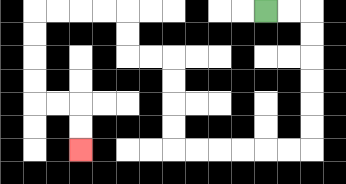{'start': '[11, 0]', 'end': '[3, 6]', 'path_directions': 'R,R,D,D,D,D,D,D,L,L,L,L,L,L,U,U,U,U,L,L,U,U,L,L,L,L,D,D,D,D,R,R,D,D', 'path_coordinates': '[[11, 0], [12, 0], [13, 0], [13, 1], [13, 2], [13, 3], [13, 4], [13, 5], [13, 6], [12, 6], [11, 6], [10, 6], [9, 6], [8, 6], [7, 6], [7, 5], [7, 4], [7, 3], [7, 2], [6, 2], [5, 2], [5, 1], [5, 0], [4, 0], [3, 0], [2, 0], [1, 0], [1, 1], [1, 2], [1, 3], [1, 4], [2, 4], [3, 4], [3, 5], [3, 6]]'}